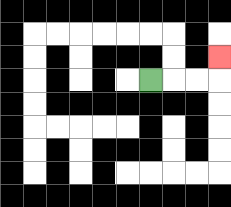{'start': '[6, 3]', 'end': '[9, 2]', 'path_directions': 'R,R,R,U', 'path_coordinates': '[[6, 3], [7, 3], [8, 3], [9, 3], [9, 2]]'}